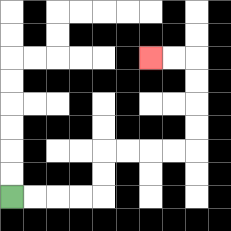{'start': '[0, 8]', 'end': '[6, 2]', 'path_directions': 'R,R,R,R,U,U,R,R,R,R,U,U,U,U,L,L', 'path_coordinates': '[[0, 8], [1, 8], [2, 8], [3, 8], [4, 8], [4, 7], [4, 6], [5, 6], [6, 6], [7, 6], [8, 6], [8, 5], [8, 4], [8, 3], [8, 2], [7, 2], [6, 2]]'}